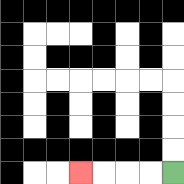{'start': '[7, 7]', 'end': '[3, 7]', 'path_directions': 'L,L,L,L', 'path_coordinates': '[[7, 7], [6, 7], [5, 7], [4, 7], [3, 7]]'}